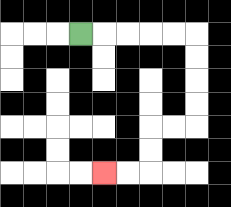{'start': '[3, 1]', 'end': '[4, 7]', 'path_directions': 'R,R,R,R,R,D,D,D,D,L,L,D,D,L,L', 'path_coordinates': '[[3, 1], [4, 1], [5, 1], [6, 1], [7, 1], [8, 1], [8, 2], [8, 3], [8, 4], [8, 5], [7, 5], [6, 5], [6, 6], [6, 7], [5, 7], [4, 7]]'}